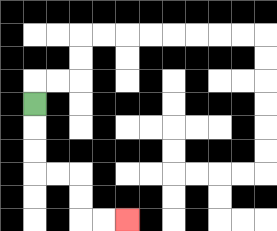{'start': '[1, 4]', 'end': '[5, 9]', 'path_directions': 'D,D,D,R,R,D,D,R,R', 'path_coordinates': '[[1, 4], [1, 5], [1, 6], [1, 7], [2, 7], [3, 7], [3, 8], [3, 9], [4, 9], [5, 9]]'}